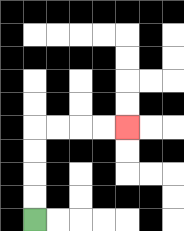{'start': '[1, 9]', 'end': '[5, 5]', 'path_directions': 'U,U,U,U,R,R,R,R', 'path_coordinates': '[[1, 9], [1, 8], [1, 7], [1, 6], [1, 5], [2, 5], [3, 5], [4, 5], [5, 5]]'}